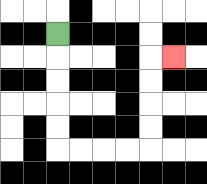{'start': '[2, 1]', 'end': '[7, 2]', 'path_directions': 'D,D,D,D,D,R,R,R,R,U,U,U,U,R', 'path_coordinates': '[[2, 1], [2, 2], [2, 3], [2, 4], [2, 5], [2, 6], [3, 6], [4, 6], [5, 6], [6, 6], [6, 5], [6, 4], [6, 3], [6, 2], [7, 2]]'}